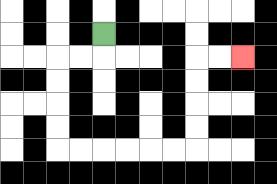{'start': '[4, 1]', 'end': '[10, 2]', 'path_directions': 'D,L,L,D,D,D,D,R,R,R,R,R,R,U,U,U,U,R,R', 'path_coordinates': '[[4, 1], [4, 2], [3, 2], [2, 2], [2, 3], [2, 4], [2, 5], [2, 6], [3, 6], [4, 6], [5, 6], [6, 6], [7, 6], [8, 6], [8, 5], [8, 4], [8, 3], [8, 2], [9, 2], [10, 2]]'}